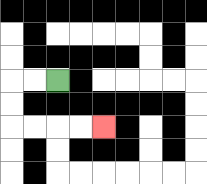{'start': '[2, 3]', 'end': '[4, 5]', 'path_directions': 'L,L,D,D,R,R,R,R', 'path_coordinates': '[[2, 3], [1, 3], [0, 3], [0, 4], [0, 5], [1, 5], [2, 5], [3, 5], [4, 5]]'}